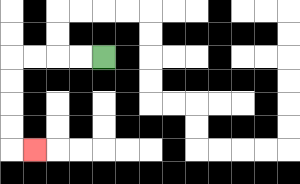{'start': '[4, 2]', 'end': '[1, 6]', 'path_directions': 'L,L,L,L,D,D,D,D,R', 'path_coordinates': '[[4, 2], [3, 2], [2, 2], [1, 2], [0, 2], [0, 3], [0, 4], [0, 5], [0, 6], [1, 6]]'}